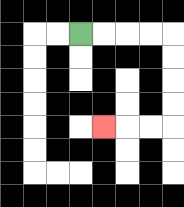{'start': '[3, 1]', 'end': '[4, 5]', 'path_directions': 'R,R,R,R,D,D,D,D,L,L,L', 'path_coordinates': '[[3, 1], [4, 1], [5, 1], [6, 1], [7, 1], [7, 2], [7, 3], [7, 4], [7, 5], [6, 5], [5, 5], [4, 5]]'}